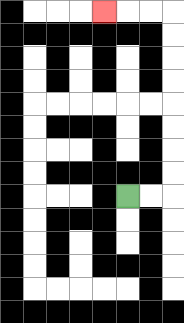{'start': '[5, 8]', 'end': '[4, 0]', 'path_directions': 'R,R,U,U,U,U,U,U,U,U,L,L,L', 'path_coordinates': '[[5, 8], [6, 8], [7, 8], [7, 7], [7, 6], [7, 5], [7, 4], [7, 3], [7, 2], [7, 1], [7, 0], [6, 0], [5, 0], [4, 0]]'}